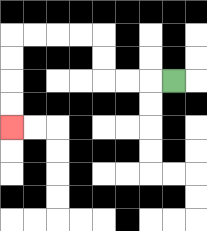{'start': '[7, 3]', 'end': '[0, 5]', 'path_directions': 'L,L,L,U,U,L,L,L,L,D,D,D,D', 'path_coordinates': '[[7, 3], [6, 3], [5, 3], [4, 3], [4, 2], [4, 1], [3, 1], [2, 1], [1, 1], [0, 1], [0, 2], [0, 3], [0, 4], [0, 5]]'}